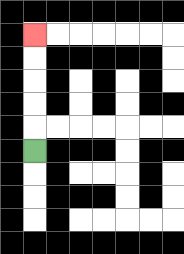{'start': '[1, 6]', 'end': '[1, 1]', 'path_directions': 'U,U,U,U,U', 'path_coordinates': '[[1, 6], [1, 5], [1, 4], [1, 3], [1, 2], [1, 1]]'}